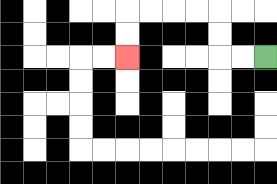{'start': '[11, 2]', 'end': '[5, 2]', 'path_directions': 'L,L,U,U,L,L,L,L,D,D', 'path_coordinates': '[[11, 2], [10, 2], [9, 2], [9, 1], [9, 0], [8, 0], [7, 0], [6, 0], [5, 0], [5, 1], [5, 2]]'}